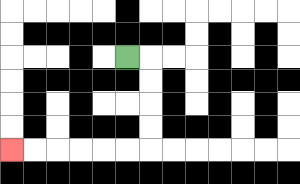{'start': '[5, 2]', 'end': '[0, 6]', 'path_directions': 'R,D,D,D,D,L,L,L,L,L,L', 'path_coordinates': '[[5, 2], [6, 2], [6, 3], [6, 4], [6, 5], [6, 6], [5, 6], [4, 6], [3, 6], [2, 6], [1, 6], [0, 6]]'}